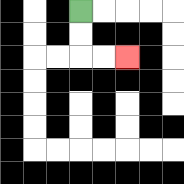{'start': '[3, 0]', 'end': '[5, 2]', 'path_directions': 'D,D,R,R', 'path_coordinates': '[[3, 0], [3, 1], [3, 2], [4, 2], [5, 2]]'}